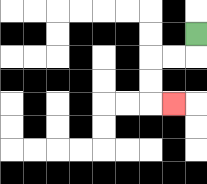{'start': '[8, 1]', 'end': '[7, 4]', 'path_directions': 'D,L,L,D,D,R', 'path_coordinates': '[[8, 1], [8, 2], [7, 2], [6, 2], [6, 3], [6, 4], [7, 4]]'}